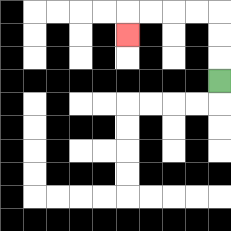{'start': '[9, 3]', 'end': '[5, 1]', 'path_directions': 'U,U,U,L,L,L,L,D', 'path_coordinates': '[[9, 3], [9, 2], [9, 1], [9, 0], [8, 0], [7, 0], [6, 0], [5, 0], [5, 1]]'}